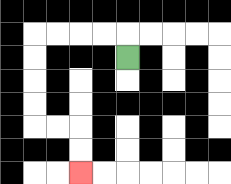{'start': '[5, 2]', 'end': '[3, 7]', 'path_directions': 'U,L,L,L,L,D,D,D,D,R,R,D,D', 'path_coordinates': '[[5, 2], [5, 1], [4, 1], [3, 1], [2, 1], [1, 1], [1, 2], [1, 3], [1, 4], [1, 5], [2, 5], [3, 5], [3, 6], [3, 7]]'}